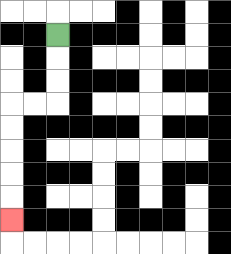{'start': '[2, 1]', 'end': '[0, 9]', 'path_directions': 'D,D,D,L,L,D,D,D,D,D', 'path_coordinates': '[[2, 1], [2, 2], [2, 3], [2, 4], [1, 4], [0, 4], [0, 5], [0, 6], [0, 7], [0, 8], [0, 9]]'}